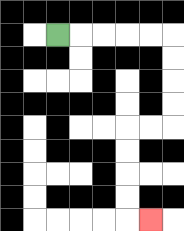{'start': '[2, 1]', 'end': '[6, 9]', 'path_directions': 'R,R,R,R,R,D,D,D,D,L,L,D,D,D,D,R', 'path_coordinates': '[[2, 1], [3, 1], [4, 1], [5, 1], [6, 1], [7, 1], [7, 2], [7, 3], [7, 4], [7, 5], [6, 5], [5, 5], [5, 6], [5, 7], [5, 8], [5, 9], [6, 9]]'}